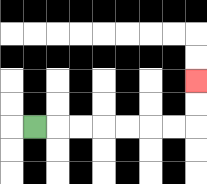{'start': '[1, 5]', 'end': '[8, 3]', 'path_directions': 'R,R,R,R,R,R,R,U,U', 'path_coordinates': '[[1, 5], [2, 5], [3, 5], [4, 5], [5, 5], [6, 5], [7, 5], [8, 5], [8, 4], [8, 3]]'}